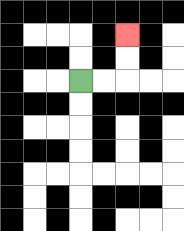{'start': '[3, 3]', 'end': '[5, 1]', 'path_directions': 'R,R,U,U', 'path_coordinates': '[[3, 3], [4, 3], [5, 3], [5, 2], [5, 1]]'}